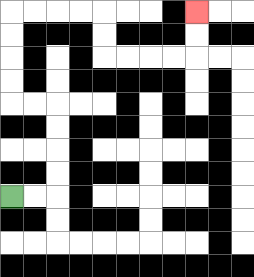{'start': '[0, 8]', 'end': '[8, 0]', 'path_directions': 'R,R,U,U,U,U,L,L,U,U,U,U,R,R,R,R,D,D,R,R,R,R,U,U', 'path_coordinates': '[[0, 8], [1, 8], [2, 8], [2, 7], [2, 6], [2, 5], [2, 4], [1, 4], [0, 4], [0, 3], [0, 2], [0, 1], [0, 0], [1, 0], [2, 0], [3, 0], [4, 0], [4, 1], [4, 2], [5, 2], [6, 2], [7, 2], [8, 2], [8, 1], [8, 0]]'}